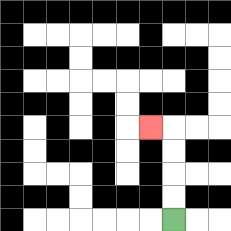{'start': '[7, 9]', 'end': '[6, 5]', 'path_directions': 'U,U,U,U,L', 'path_coordinates': '[[7, 9], [7, 8], [7, 7], [7, 6], [7, 5], [6, 5]]'}